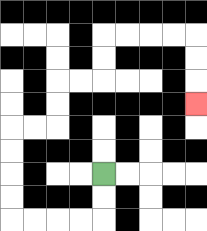{'start': '[4, 7]', 'end': '[8, 4]', 'path_directions': 'D,D,L,L,L,L,U,U,U,U,R,R,U,U,R,R,U,U,R,R,R,R,D,D,D', 'path_coordinates': '[[4, 7], [4, 8], [4, 9], [3, 9], [2, 9], [1, 9], [0, 9], [0, 8], [0, 7], [0, 6], [0, 5], [1, 5], [2, 5], [2, 4], [2, 3], [3, 3], [4, 3], [4, 2], [4, 1], [5, 1], [6, 1], [7, 1], [8, 1], [8, 2], [8, 3], [8, 4]]'}